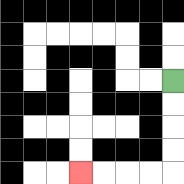{'start': '[7, 3]', 'end': '[3, 7]', 'path_directions': 'D,D,D,D,L,L,L,L', 'path_coordinates': '[[7, 3], [7, 4], [7, 5], [7, 6], [7, 7], [6, 7], [5, 7], [4, 7], [3, 7]]'}